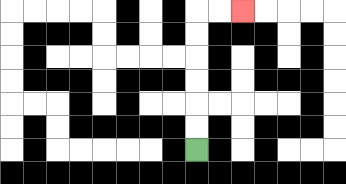{'start': '[8, 6]', 'end': '[10, 0]', 'path_directions': 'U,U,U,U,U,U,R,R', 'path_coordinates': '[[8, 6], [8, 5], [8, 4], [8, 3], [8, 2], [8, 1], [8, 0], [9, 0], [10, 0]]'}